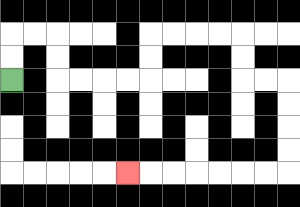{'start': '[0, 3]', 'end': '[5, 7]', 'path_directions': 'U,U,R,R,D,D,R,R,R,R,U,U,R,R,R,R,D,D,R,R,D,D,D,D,L,L,L,L,L,L,L', 'path_coordinates': '[[0, 3], [0, 2], [0, 1], [1, 1], [2, 1], [2, 2], [2, 3], [3, 3], [4, 3], [5, 3], [6, 3], [6, 2], [6, 1], [7, 1], [8, 1], [9, 1], [10, 1], [10, 2], [10, 3], [11, 3], [12, 3], [12, 4], [12, 5], [12, 6], [12, 7], [11, 7], [10, 7], [9, 7], [8, 7], [7, 7], [6, 7], [5, 7]]'}